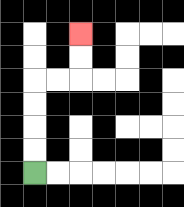{'start': '[1, 7]', 'end': '[3, 1]', 'path_directions': 'U,U,U,U,R,R,U,U', 'path_coordinates': '[[1, 7], [1, 6], [1, 5], [1, 4], [1, 3], [2, 3], [3, 3], [3, 2], [3, 1]]'}